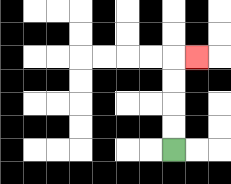{'start': '[7, 6]', 'end': '[8, 2]', 'path_directions': 'U,U,U,U,R', 'path_coordinates': '[[7, 6], [7, 5], [7, 4], [7, 3], [7, 2], [8, 2]]'}